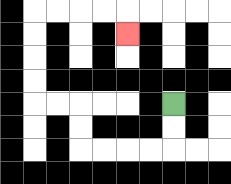{'start': '[7, 4]', 'end': '[5, 1]', 'path_directions': 'D,D,L,L,L,L,U,U,L,L,U,U,U,U,R,R,R,R,D', 'path_coordinates': '[[7, 4], [7, 5], [7, 6], [6, 6], [5, 6], [4, 6], [3, 6], [3, 5], [3, 4], [2, 4], [1, 4], [1, 3], [1, 2], [1, 1], [1, 0], [2, 0], [3, 0], [4, 0], [5, 0], [5, 1]]'}